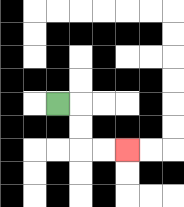{'start': '[2, 4]', 'end': '[5, 6]', 'path_directions': 'R,D,D,R,R', 'path_coordinates': '[[2, 4], [3, 4], [3, 5], [3, 6], [4, 6], [5, 6]]'}